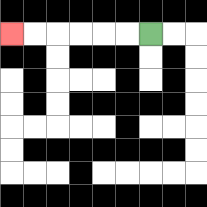{'start': '[6, 1]', 'end': '[0, 1]', 'path_directions': 'L,L,L,L,L,L', 'path_coordinates': '[[6, 1], [5, 1], [4, 1], [3, 1], [2, 1], [1, 1], [0, 1]]'}